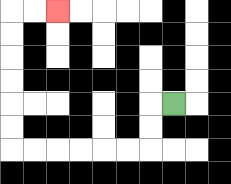{'start': '[7, 4]', 'end': '[2, 0]', 'path_directions': 'L,D,D,L,L,L,L,L,L,U,U,U,U,U,U,R,R', 'path_coordinates': '[[7, 4], [6, 4], [6, 5], [6, 6], [5, 6], [4, 6], [3, 6], [2, 6], [1, 6], [0, 6], [0, 5], [0, 4], [0, 3], [0, 2], [0, 1], [0, 0], [1, 0], [2, 0]]'}